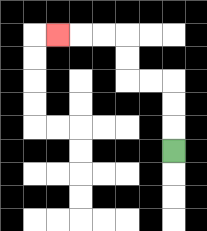{'start': '[7, 6]', 'end': '[2, 1]', 'path_directions': 'U,U,U,L,L,U,U,L,L,L', 'path_coordinates': '[[7, 6], [7, 5], [7, 4], [7, 3], [6, 3], [5, 3], [5, 2], [5, 1], [4, 1], [3, 1], [2, 1]]'}